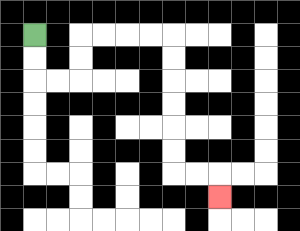{'start': '[1, 1]', 'end': '[9, 8]', 'path_directions': 'D,D,R,R,U,U,R,R,R,R,D,D,D,D,D,D,R,R,D', 'path_coordinates': '[[1, 1], [1, 2], [1, 3], [2, 3], [3, 3], [3, 2], [3, 1], [4, 1], [5, 1], [6, 1], [7, 1], [7, 2], [7, 3], [7, 4], [7, 5], [7, 6], [7, 7], [8, 7], [9, 7], [9, 8]]'}